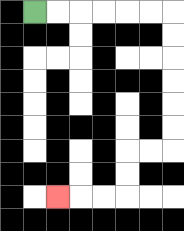{'start': '[1, 0]', 'end': '[2, 8]', 'path_directions': 'R,R,R,R,R,R,D,D,D,D,D,D,L,L,D,D,L,L,L', 'path_coordinates': '[[1, 0], [2, 0], [3, 0], [4, 0], [5, 0], [6, 0], [7, 0], [7, 1], [7, 2], [7, 3], [7, 4], [7, 5], [7, 6], [6, 6], [5, 6], [5, 7], [5, 8], [4, 8], [3, 8], [2, 8]]'}